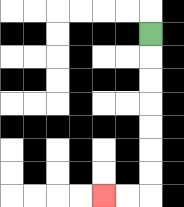{'start': '[6, 1]', 'end': '[4, 8]', 'path_directions': 'D,D,D,D,D,D,D,L,L', 'path_coordinates': '[[6, 1], [6, 2], [6, 3], [6, 4], [6, 5], [6, 6], [6, 7], [6, 8], [5, 8], [4, 8]]'}